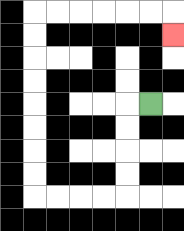{'start': '[6, 4]', 'end': '[7, 1]', 'path_directions': 'L,D,D,D,D,L,L,L,L,U,U,U,U,U,U,U,U,R,R,R,R,R,R,D', 'path_coordinates': '[[6, 4], [5, 4], [5, 5], [5, 6], [5, 7], [5, 8], [4, 8], [3, 8], [2, 8], [1, 8], [1, 7], [1, 6], [1, 5], [1, 4], [1, 3], [1, 2], [1, 1], [1, 0], [2, 0], [3, 0], [4, 0], [5, 0], [6, 0], [7, 0], [7, 1]]'}